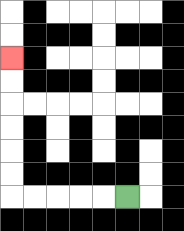{'start': '[5, 8]', 'end': '[0, 2]', 'path_directions': 'L,L,L,L,L,U,U,U,U,U,U', 'path_coordinates': '[[5, 8], [4, 8], [3, 8], [2, 8], [1, 8], [0, 8], [0, 7], [0, 6], [0, 5], [0, 4], [0, 3], [0, 2]]'}